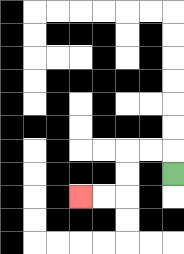{'start': '[7, 7]', 'end': '[3, 8]', 'path_directions': 'U,L,L,D,D,L,L', 'path_coordinates': '[[7, 7], [7, 6], [6, 6], [5, 6], [5, 7], [5, 8], [4, 8], [3, 8]]'}